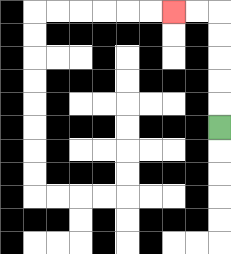{'start': '[9, 5]', 'end': '[7, 0]', 'path_directions': 'U,U,U,U,U,L,L', 'path_coordinates': '[[9, 5], [9, 4], [9, 3], [9, 2], [9, 1], [9, 0], [8, 0], [7, 0]]'}